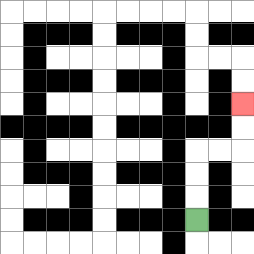{'start': '[8, 9]', 'end': '[10, 4]', 'path_directions': 'U,U,U,R,R,U,U', 'path_coordinates': '[[8, 9], [8, 8], [8, 7], [8, 6], [9, 6], [10, 6], [10, 5], [10, 4]]'}